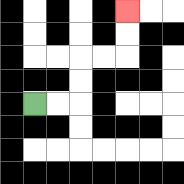{'start': '[1, 4]', 'end': '[5, 0]', 'path_directions': 'R,R,U,U,R,R,U,U', 'path_coordinates': '[[1, 4], [2, 4], [3, 4], [3, 3], [3, 2], [4, 2], [5, 2], [5, 1], [5, 0]]'}